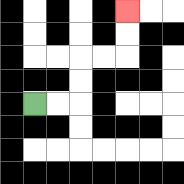{'start': '[1, 4]', 'end': '[5, 0]', 'path_directions': 'R,R,U,U,R,R,U,U', 'path_coordinates': '[[1, 4], [2, 4], [3, 4], [3, 3], [3, 2], [4, 2], [5, 2], [5, 1], [5, 0]]'}